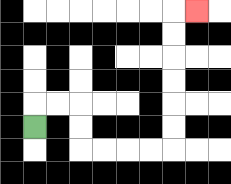{'start': '[1, 5]', 'end': '[8, 0]', 'path_directions': 'U,R,R,D,D,R,R,R,R,U,U,U,U,U,U,R', 'path_coordinates': '[[1, 5], [1, 4], [2, 4], [3, 4], [3, 5], [3, 6], [4, 6], [5, 6], [6, 6], [7, 6], [7, 5], [7, 4], [7, 3], [7, 2], [7, 1], [7, 0], [8, 0]]'}